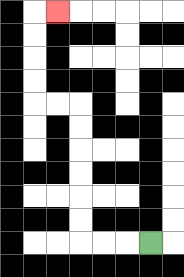{'start': '[6, 10]', 'end': '[2, 0]', 'path_directions': 'L,L,L,U,U,U,U,U,U,L,L,U,U,U,U,R', 'path_coordinates': '[[6, 10], [5, 10], [4, 10], [3, 10], [3, 9], [3, 8], [3, 7], [3, 6], [3, 5], [3, 4], [2, 4], [1, 4], [1, 3], [1, 2], [1, 1], [1, 0], [2, 0]]'}